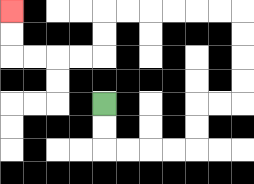{'start': '[4, 4]', 'end': '[0, 0]', 'path_directions': 'D,D,R,R,R,R,U,U,R,R,U,U,U,U,L,L,L,L,L,L,D,D,L,L,L,L,U,U', 'path_coordinates': '[[4, 4], [4, 5], [4, 6], [5, 6], [6, 6], [7, 6], [8, 6], [8, 5], [8, 4], [9, 4], [10, 4], [10, 3], [10, 2], [10, 1], [10, 0], [9, 0], [8, 0], [7, 0], [6, 0], [5, 0], [4, 0], [4, 1], [4, 2], [3, 2], [2, 2], [1, 2], [0, 2], [0, 1], [0, 0]]'}